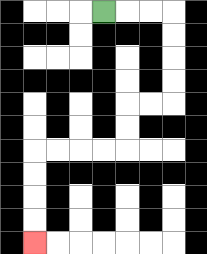{'start': '[4, 0]', 'end': '[1, 10]', 'path_directions': 'R,R,R,D,D,D,D,L,L,D,D,L,L,L,L,D,D,D,D', 'path_coordinates': '[[4, 0], [5, 0], [6, 0], [7, 0], [7, 1], [7, 2], [7, 3], [7, 4], [6, 4], [5, 4], [5, 5], [5, 6], [4, 6], [3, 6], [2, 6], [1, 6], [1, 7], [1, 8], [1, 9], [1, 10]]'}